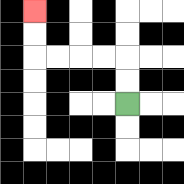{'start': '[5, 4]', 'end': '[1, 0]', 'path_directions': 'U,U,L,L,L,L,U,U', 'path_coordinates': '[[5, 4], [5, 3], [5, 2], [4, 2], [3, 2], [2, 2], [1, 2], [1, 1], [1, 0]]'}